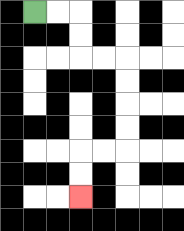{'start': '[1, 0]', 'end': '[3, 8]', 'path_directions': 'R,R,D,D,R,R,D,D,D,D,L,L,D,D', 'path_coordinates': '[[1, 0], [2, 0], [3, 0], [3, 1], [3, 2], [4, 2], [5, 2], [5, 3], [5, 4], [5, 5], [5, 6], [4, 6], [3, 6], [3, 7], [3, 8]]'}